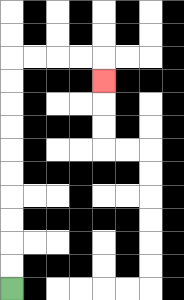{'start': '[0, 12]', 'end': '[4, 3]', 'path_directions': 'U,U,U,U,U,U,U,U,U,U,R,R,R,R,D', 'path_coordinates': '[[0, 12], [0, 11], [0, 10], [0, 9], [0, 8], [0, 7], [0, 6], [0, 5], [0, 4], [0, 3], [0, 2], [1, 2], [2, 2], [3, 2], [4, 2], [4, 3]]'}